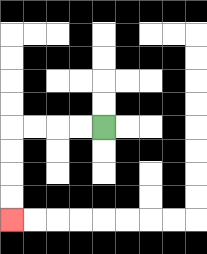{'start': '[4, 5]', 'end': '[0, 9]', 'path_directions': 'L,L,L,L,D,D,D,D', 'path_coordinates': '[[4, 5], [3, 5], [2, 5], [1, 5], [0, 5], [0, 6], [0, 7], [0, 8], [0, 9]]'}